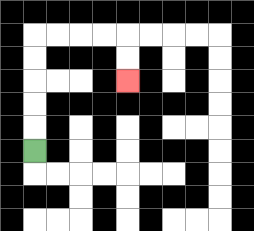{'start': '[1, 6]', 'end': '[5, 3]', 'path_directions': 'U,U,U,U,U,R,R,R,R,D,D', 'path_coordinates': '[[1, 6], [1, 5], [1, 4], [1, 3], [1, 2], [1, 1], [2, 1], [3, 1], [4, 1], [5, 1], [5, 2], [5, 3]]'}